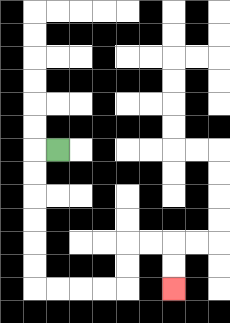{'start': '[2, 6]', 'end': '[7, 12]', 'path_directions': 'L,D,D,D,D,D,D,R,R,R,R,U,U,R,R,D,D', 'path_coordinates': '[[2, 6], [1, 6], [1, 7], [1, 8], [1, 9], [1, 10], [1, 11], [1, 12], [2, 12], [3, 12], [4, 12], [5, 12], [5, 11], [5, 10], [6, 10], [7, 10], [7, 11], [7, 12]]'}